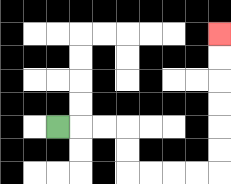{'start': '[2, 5]', 'end': '[9, 1]', 'path_directions': 'R,R,R,D,D,R,R,R,R,U,U,U,U,U,U', 'path_coordinates': '[[2, 5], [3, 5], [4, 5], [5, 5], [5, 6], [5, 7], [6, 7], [7, 7], [8, 7], [9, 7], [9, 6], [9, 5], [9, 4], [9, 3], [9, 2], [9, 1]]'}